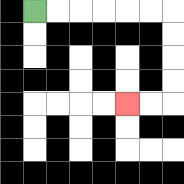{'start': '[1, 0]', 'end': '[5, 4]', 'path_directions': 'R,R,R,R,R,R,D,D,D,D,L,L', 'path_coordinates': '[[1, 0], [2, 0], [3, 0], [4, 0], [5, 0], [6, 0], [7, 0], [7, 1], [7, 2], [7, 3], [7, 4], [6, 4], [5, 4]]'}